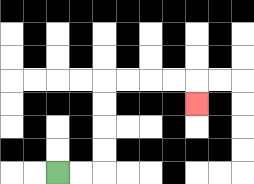{'start': '[2, 7]', 'end': '[8, 4]', 'path_directions': 'R,R,U,U,U,U,R,R,R,R,D', 'path_coordinates': '[[2, 7], [3, 7], [4, 7], [4, 6], [4, 5], [4, 4], [4, 3], [5, 3], [6, 3], [7, 3], [8, 3], [8, 4]]'}